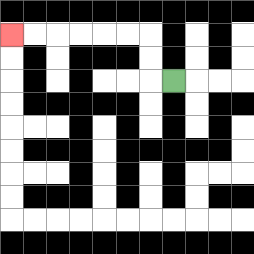{'start': '[7, 3]', 'end': '[0, 1]', 'path_directions': 'L,U,U,L,L,L,L,L,L', 'path_coordinates': '[[7, 3], [6, 3], [6, 2], [6, 1], [5, 1], [4, 1], [3, 1], [2, 1], [1, 1], [0, 1]]'}